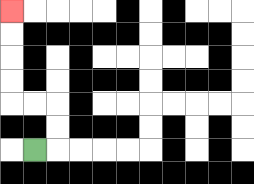{'start': '[1, 6]', 'end': '[0, 0]', 'path_directions': 'R,U,U,L,L,U,U,U,U', 'path_coordinates': '[[1, 6], [2, 6], [2, 5], [2, 4], [1, 4], [0, 4], [0, 3], [0, 2], [0, 1], [0, 0]]'}